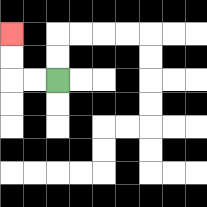{'start': '[2, 3]', 'end': '[0, 1]', 'path_directions': 'L,L,U,U', 'path_coordinates': '[[2, 3], [1, 3], [0, 3], [0, 2], [0, 1]]'}